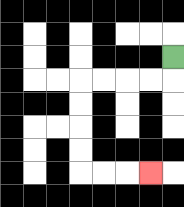{'start': '[7, 2]', 'end': '[6, 7]', 'path_directions': 'D,L,L,L,L,D,D,D,D,R,R,R', 'path_coordinates': '[[7, 2], [7, 3], [6, 3], [5, 3], [4, 3], [3, 3], [3, 4], [3, 5], [3, 6], [3, 7], [4, 7], [5, 7], [6, 7]]'}